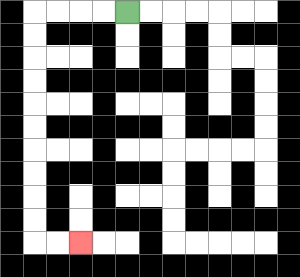{'start': '[5, 0]', 'end': '[3, 10]', 'path_directions': 'L,L,L,L,D,D,D,D,D,D,D,D,D,D,R,R', 'path_coordinates': '[[5, 0], [4, 0], [3, 0], [2, 0], [1, 0], [1, 1], [1, 2], [1, 3], [1, 4], [1, 5], [1, 6], [1, 7], [1, 8], [1, 9], [1, 10], [2, 10], [3, 10]]'}